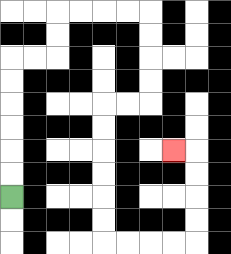{'start': '[0, 8]', 'end': '[7, 6]', 'path_directions': 'U,U,U,U,U,U,R,R,U,U,R,R,R,R,D,D,D,D,L,L,D,D,D,D,D,D,R,R,R,R,U,U,U,U,L', 'path_coordinates': '[[0, 8], [0, 7], [0, 6], [0, 5], [0, 4], [0, 3], [0, 2], [1, 2], [2, 2], [2, 1], [2, 0], [3, 0], [4, 0], [5, 0], [6, 0], [6, 1], [6, 2], [6, 3], [6, 4], [5, 4], [4, 4], [4, 5], [4, 6], [4, 7], [4, 8], [4, 9], [4, 10], [5, 10], [6, 10], [7, 10], [8, 10], [8, 9], [8, 8], [8, 7], [8, 6], [7, 6]]'}